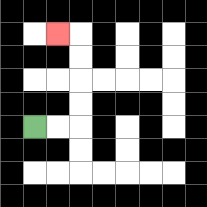{'start': '[1, 5]', 'end': '[2, 1]', 'path_directions': 'R,R,U,U,U,U,L', 'path_coordinates': '[[1, 5], [2, 5], [3, 5], [3, 4], [3, 3], [3, 2], [3, 1], [2, 1]]'}